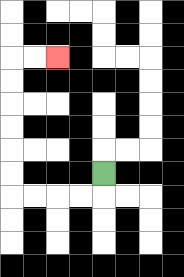{'start': '[4, 7]', 'end': '[2, 2]', 'path_directions': 'D,L,L,L,L,U,U,U,U,U,U,R,R', 'path_coordinates': '[[4, 7], [4, 8], [3, 8], [2, 8], [1, 8], [0, 8], [0, 7], [0, 6], [0, 5], [0, 4], [0, 3], [0, 2], [1, 2], [2, 2]]'}